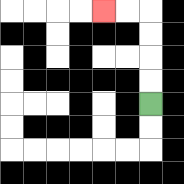{'start': '[6, 4]', 'end': '[4, 0]', 'path_directions': 'U,U,U,U,L,L', 'path_coordinates': '[[6, 4], [6, 3], [6, 2], [6, 1], [6, 0], [5, 0], [4, 0]]'}